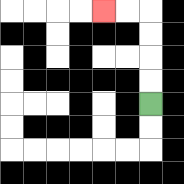{'start': '[6, 4]', 'end': '[4, 0]', 'path_directions': 'U,U,U,U,L,L', 'path_coordinates': '[[6, 4], [6, 3], [6, 2], [6, 1], [6, 0], [5, 0], [4, 0]]'}